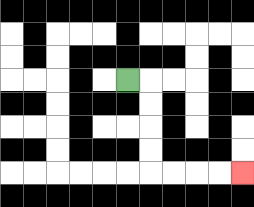{'start': '[5, 3]', 'end': '[10, 7]', 'path_directions': 'R,D,D,D,D,R,R,R,R', 'path_coordinates': '[[5, 3], [6, 3], [6, 4], [6, 5], [6, 6], [6, 7], [7, 7], [8, 7], [9, 7], [10, 7]]'}